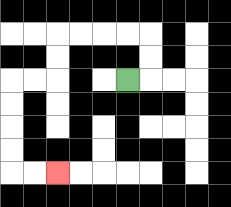{'start': '[5, 3]', 'end': '[2, 7]', 'path_directions': 'R,U,U,L,L,L,L,D,D,L,L,D,D,D,D,R,R', 'path_coordinates': '[[5, 3], [6, 3], [6, 2], [6, 1], [5, 1], [4, 1], [3, 1], [2, 1], [2, 2], [2, 3], [1, 3], [0, 3], [0, 4], [0, 5], [0, 6], [0, 7], [1, 7], [2, 7]]'}